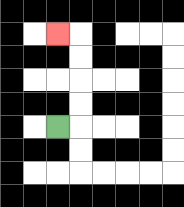{'start': '[2, 5]', 'end': '[2, 1]', 'path_directions': 'R,U,U,U,U,L', 'path_coordinates': '[[2, 5], [3, 5], [3, 4], [3, 3], [3, 2], [3, 1], [2, 1]]'}